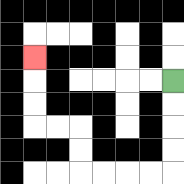{'start': '[7, 3]', 'end': '[1, 2]', 'path_directions': 'D,D,D,D,L,L,L,L,U,U,L,L,U,U,U', 'path_coordinates': '[[7, 3], [7, 4], [7, 5], [7, 6], [7, 7], [6, 7], [5, 7], [4, 7], [3, 7], [3, 6], [3, 5], [2, 5], [1, 5], [1, 4], [1, 3], [1, 2]]'}